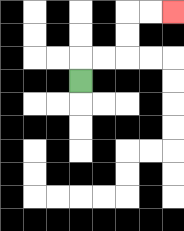{'start': '[3, 3]', 'end': '[7, 0]', 'path_directions': 'U,R,R,U,U,R,R', 'path_coordinates': '[[3, 3], [3, 2], [4, 2], [5, 2], [5, 1], [5, 0], [6, 0], [7, 0]]'}